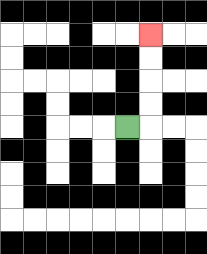{'start': '[5, 5]', 'end': '[6, 1]', 'path_directions': 'R,U,U,U,U', 'path_coordinates': '[[5, 5], [6, 5], [6, 4], [6, 3], [6, 2], [6, 1]]'}